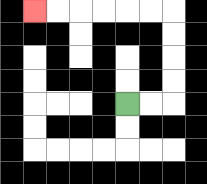{'start': '[5, 4]', 'end': '[1, 0]', 'path_directions': 'R,R,U,U,U,U,L,L,L,L,L,L', 'path_coordinates': '[[5, 4], [6, 4], [7, 4], [7, 3], [7, 2], [7, 1], [7, 0], [6, 0], [5, 0], [4, 0], [3, 0], [2, 0], [1, 0]]'}